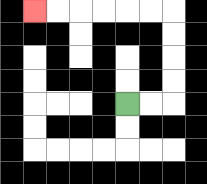{'start': '[5, 4]', 'end': '[1, 0]', 'path_directions': 'R,R,U,U,U,U,L,L,L,L,L,L', 'path_coordinates': '[[5, 4], [6, 4], [7, 4], [7, 3], [7, 2], [7, 1], [7, 0], [6, 0], [5, 0], [4, 0], [3, 0], [2, 0], [1, 0]]'}